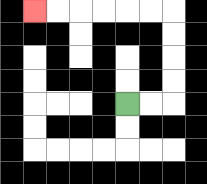{'start': '[5, 4]', 'end': '[1, 0]', 'path_directions': 'R,R,U,U,U,U,L,L,L,L,L,L', 'path_coordinates': '[[5, 4], [6, 4], [7, 4], [7, 3], [7, 2], [7, 1], [7, 0], [6, 0], [5, 0], [4, 0], [3, 0], [2, 0], [1, 0]]'}